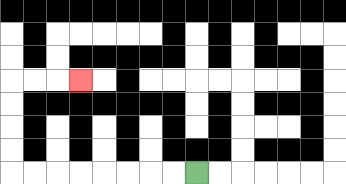{'start': '[8, 7]', 'end': '[3, 3]', 'path_directions': 'L,L,L,L,L,L,L,L,U,U,U,U,R,R,R', 'path_coordinates': '[[8, 7], [7, 7], [6, 7], [5, 7], [4, 7], [3, 7], [2, 7], [1, 7], [0, 7], [0, 6], [0, 5], [0, 4], [0, 3], [1, 3], [2, 3], [3, 3]]'}